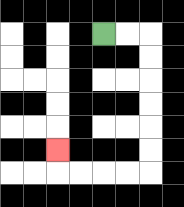{'start': '[4, 1]', 'end': '[2, 6]', 'path_directions': 'R,R,D,D,D,D,D,D,L,L,L,L,U', 'path_coordinates': '[[4, 1], [5, 1], [6, 1], [6, 2], [6, 3], [6, 4], [6, 5], [6, 6], [6, 7], [5, 7], [4, 7], [3, 7], [2, 7], [2, 6]]'}